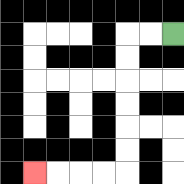{'start': '[7, 1]', 'end': '[1, 7]', 'path_directions': 'L,L,D,D,D,D,D,D,L,L,L,L', 'path_coordinates': '[[7, 1], [6, 1], [5, 1], [5, 2], [5, 3], [5, 4], [5, 5], [5, 6], [5, 7], [4, 7], [3, 7], [2, 7], [1, 7]]'}